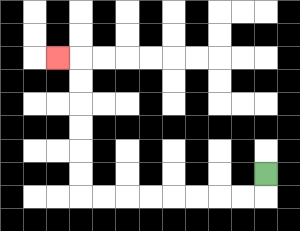{'start': '[11, 7]', 'end': '[2, 2]', 'path_directions': 'D,L,L,L,L,L,L,L,L,U,U,U,U,U,U,L', 'path_coordinates': '[[11, 7], [11, 8], [10, 8], [9, 8], [8, 8], [7, 8], [6, 8], [5, 8], [4, 8], [3, 8], [3, 7], [3, 6], [3, 5], [3, 4], [3, 3], [3, 2], [2, 2]]'}